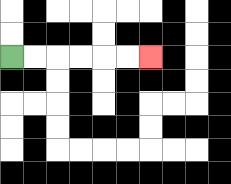{'start': '[0, 2]', 'end': '[6, 2]', 'path_directions': 'R,R,R,R,R,R', 'path_coordinates': '[[0, 2], [1, 2], [2, 2], [3, 2], [4, 2], [5, 2], [6, 2]]'}